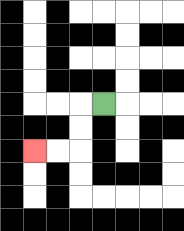{'start': '[4, 4]', 'end': '[1, 6]', 'path_directions': 'L,D,D,L,L', 'path_coordinates': '[[4, 4], [3, 4], [3, 5], [3, 6], [2, 6], [1, 6]]'}